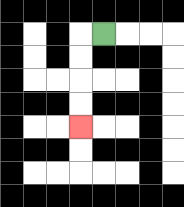{'start': '[4, 1]', 'end': '[3, 5]', 'path_directions': 'L,D,D,D,D', 'path_coordinates': '[[4, 1], [3, 1], [3, 2], [3, 3], [3, 4], [3, 5]]'}